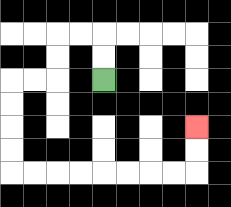{'start': '[4, 3]', 'end': '[8, 5]', 'path_directions': 'U,U,L,L,D,D,L,L,D,D,D,D,R,R,R,R,R,R,R,R,U,U', 'path_coordinates': '[[4, 3], [4, 2], [4, 1], [3, 1], [2, 1], [2, 2], [2, 3], [1, 3], [0, 3], [0, 4], [0, 5], [0, 6], [0, 7], [1, 7], [2, 7], [3, 7], [4, 7], [5, 7], [6, 7], [7, 7], [8, 7], [8, 6], [8, 5]]'}